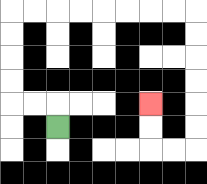{'start': '[2, 5]', 'end': '[6, 4]', 'path_directions': 'U,L,L,U,U,U,U,R,R,R,R,R,R,R,R,D,D,D,D,D,D,L,L,U,U', 'path_coordinates': '[[2, 5], [2, 4], [1, 4], [0, 4], [0, 3], [0, 2], [0, 1], [0, 0], [1, 0], [2, 0], [3, 0], [4, 0], [5, 0], [6, 0], [7, 0], [8, 0], [8, 1], [8, 2], [8, 3], [8, 4], [8, 5], [8, 6], [7, 6], [6, 6], [6, 5], [6, 4]]'}